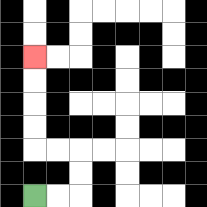{'start': '[1, 8]', 'end': '[1, 2]', 'path_directions': 'R,R,U,U,L,L,U,U,U,U', 'path_coordinates': '[[1, 8], [2, 8], [3, 8], [3, 7], [3, 6], [2, 6], [1, 6], [1, 5], [1, 4], [1, 3], [1, 2]]'}